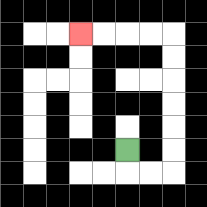{'start': '[5, 6]', 'end': '[3, 1]', 'path_directions': 'D,R,R,U,U,U,U,U,U,L,L,L,L', 'path_coordinates': '[[5, 6], [5, 7], [6, 7], [7, 7], [7, 6], [7, 5], [7, 4], [7, 3], [7, 2], [7, 1], [6, 1], [5, 1], [4, 1], [3, 1]]'}